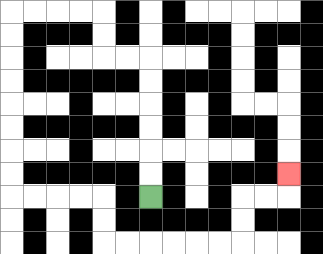{'start': '[6, 8]', 'end': '[12, 7]', 'path_directions': 'U,U,U,U,U,U,L,L,U,U,L,L,L,L,D,D,D,D,D,D,D,D,R,R,R,R,D,D,R,R,R,R,R,R,U,U,R,R,U', 'path_coordinates': '[[6, 8], [6, 7], [6, 6], [6, 5], [6, 4], [6, 3], [6, 2], [5, 2], [4, 2], [4, 1], [4, 0], [3, 0], [2, 0], [1, 0], [0, 0], [0, 1], [0, 2], [0, 3], [0, 4], [0, 5], [0, 6], [0, 7], [0, 8], [1, 8], [2, 8], [3, 8], [4, 8], [4, 9], [4, 10], [5, 10], [6, 10], [7, 10], [8, 10], [9, 10], [10, 10], [10, 9], [10, 8], [11, 8], [12, 8], [12, 7]]'}